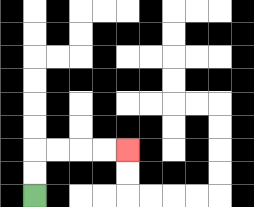{'start': '[1, 8]', 'end': '[5, 6]', 'path_directions': 'U,U,R,R,R,R', 'path_coordinates': '[[1, 8], [1, 7], [1, 6], [2, 6], [3, 6], [4, 6], [5, 6]]'}